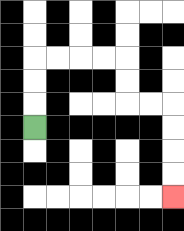{'start': '[1, 5]', 'end': '[7, 8]', 'path_directions': 'U,U,U,R,R,R,R,D,D,R,R,D,D,D,D', 'path_coordinates': '[[1, 5], [1, 4], [1, 3], [1, 2], [2, 2], [3, 2], [4, 2], [5, 2], [5, 3], [5, 4], [6, 4], [7, 4], [7, 5], [7, 6], [7, 7], [7, 8]]'}